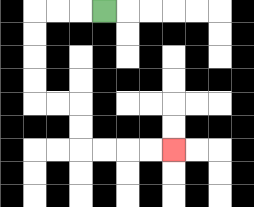{'start': '[4, 0]', 'end': '[7, 6]', 'path_directions': 'L,L,L,D,D,D,D,R,R,D,D,R,R,R,R', 'path_coordinates': '[[4, 0], [3, 0], [2, 0], [1, 0], [1, 1], [1, 2], [1, 3], [1, 4], [2, 4], [3, 4], [3, 5], [3, 6], [4, 6], [5, 6], [6, 6], [7, 6]]'}